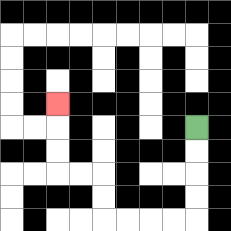{'start': '[8, 5]', 'end': '[2, 4]', 'path_directions': 'D,D,D,D,L,L,L,L,U,U,L,L,U,U,U', 'path_coordinates': '[[8, 5], [8, 6], [8, 7], [8, 8], [8, 9], [7, 9], [6, 9], [5, 9], [4, 9], [4, 8], [4, 7], [3, 7], [2, 7], [2, 6], [2, 5], [2, 4]]'}